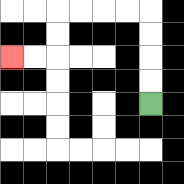{'start': '[6, 4]', 'end': '[0, 2]', 'path_directions': 'U,U,U,U,L,L,L,L,D,D,L,L', 'path_coordinates': '[[6, 4], [6, 3], [6, 2], [6, 1], [6, 0], [5, 0], [4, 0], [3, 0], [2, 0], [2, 1], [2, 2], [1, 2], [0, 2]]'}